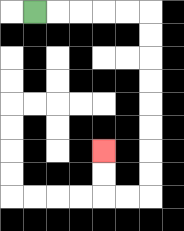{'start': '[1, 0]', 'end': '[4, 6]', 'path_directions': 'R,R,R,R,R,D,D,D,D,D,D,D,D,L,L,U,U', 'path_coordinates': '[[1, 0], [2, 0], [3, 0], [4, 0], [5, 0], [6, 0], [6, 1], [6, 2], [6, 3], [6, 4], [6, 5], [6, 6], [6, 7], [6, 8], [5, 8], [4, 8], [4, 7], [4, 6]]'}